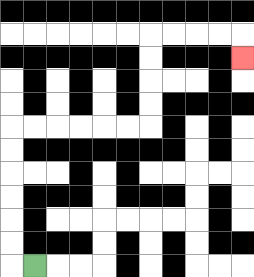{'start': '[1, 11]', 'end': '[10, 2]', 'path_directions': 'L,U,U,U,U,U,U,R,R,R,R,R,R,U,U,U,U,R,R,R,R,D', 'path_coordinates': '[[1, 11], [0, 11], [0, 10], [0, 9], [0, 8], [0, 7], [0, 6], [0, 5], [1, 5], [2, 5], [3, 5], [4, 5], [5, 5], [6, 5], [6, 4], [6, 3], [6, 2], [6, 1], [7, 1], [8, 1], [9, 1], [10, 1], [10, 2]]'}